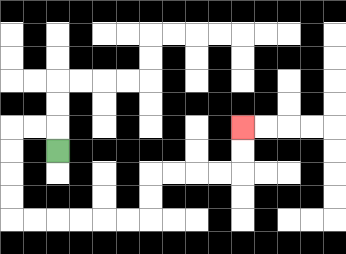{'start': '[2, 6]', 'end': '[10, 5]', 'path_directions': 'U,L,L,D,D,D,D,R,R,R,R,R,R,U,U,R,R,R,R,U,U', 'path_coordinates': '[[2, 6], [2, 5], [1, 5], [0, 5], [0, 6], [0, 7], [0, 8], [0, 9], [1, 9], [2, 9], [3, 9], [4, 9], [5, 9], [6, 9], [6, 8], [6, 7], [7, 7], [8, 7], [9, 7], [10, 7], [10, 6], [10, 5]]'}